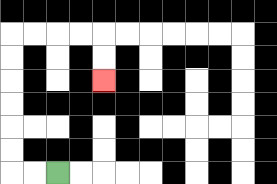{'start': '[2, 7]', 'end': '[4, 3]', 'path_directions': 'L,L,U,U,U,U,U,U,R,R,R,R,D,D', 'path_coordinates': '[[2, 7], [1, 7], [0, 7], [0, 6], [0, 5], [0, 4], [0, 3], [0, 2], [0, 1], [1, 1], [2, 1], [3, 1], [4, 1], [4, 2], [4, 3]]'}